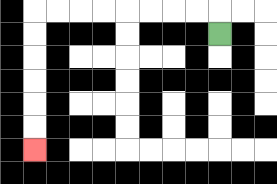{'start': '[9, 1]', 'end': '[1, 6]', 'path_directions': 'U,L,L,L,L,L,L,L,L,D,D,D,D,D,D', 'path_coordinates': '[[9, 1], [9, 0], [8, 0], [7, 0], [6, 0], [5, 0], [4, 0], [3, 0], [2, 0], [1, 0], [1, 1], [1, 2], [1, 3], [1, 4], [1, 5], [1, 6]]'}